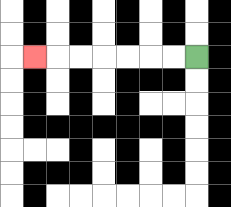{'start': '[8, 2]', 'end': '[1, 2]', 'path_directions': 'L,L,L,L,L,L,L', 'path_coordinates': '[[8, 2], [7, 2], [6, 2], [5, 2], [4, 2], [3, 2], [2, 2], [1, 2]]'}